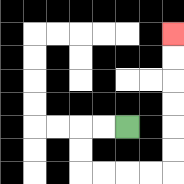{'start': '[5, 5]', 'end': '[7, 1]', 'path_directions': 'L,L,D,D,R,R,R,R,U,U,U,U,U,U', 'path_coordinates': '[[5, 5], [4, 5], [3, 5], [3, 6], [3, 7], [4, 7], [5, 7], [6, 7], [7, 7], [7, 6], [7, 5], [7, 4], [7, 3], [7, 2], [7, 1]]'}